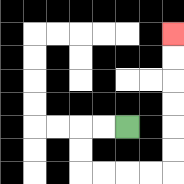{'start': '[5, 5]', 'end': '[7, 1]', 'path_directions': 'L,L,D,D,R,R,R,R,U,U,U,U,U,U', 'path_coordinates': '[[5, 5], [4, 5], [3, 5], [3, 6], [3, 7], [4, 7], [5, 7], [6, 7], [7, 7], [7, 6], [7, 5], [7, 4], [7, 3], [7, 2], [7, 1]]'}